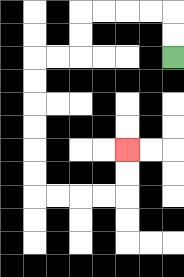{'start': '[7, 2]', 'end': '[5, 6]', 'path_directions': 'U,U,L,L,L,L,D,D,L,L,D,D,D,D,D,D,R,R,R,R,U,U', 'path_coordinates': '[[7, 2], [7, 1], [7, 0], [6, 0], [5, 0], [4, 0], [3, 0], [3, 1], [3, 2], [2, 2], [1, 2], [1, 3], [1, 4], [1, 5], [1, 6], [1, 7], [1, 8], [2, 8], [3, 8], [4, 8], [5, 8], [5, 7], [5, 6]]'}